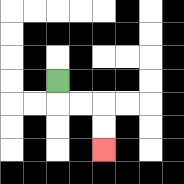{'start': '[2, 3]', 'end': '[4, 6]', 'path_directions': 'D,R,R,D,D', 'path_coordinates': '[[2, 3], [2, 4], [3, 4], [4, 4], [4, 5], [4, 6]]'}